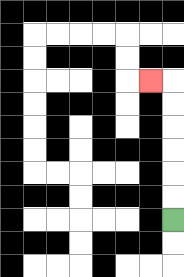{'start': '[7, 9]', 'end': '[6, 3]', 'path_directions': 'U,U,U,U,U,U,L', 'path_coordinates': '[[7, 9], [7, 8], [7, 7], [7, 6], [7, 5], [7, 4], [7, 3], [6, 3]]'}